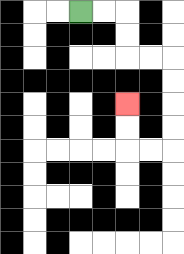{'start': '[3, 0]', 'end': '[5, 4]', 'path_directions': 'R,R,D,D,R,R,D,D,D,D,L,L,U,U', 'path_coordinates': '[[3, 0], [4, 0], [5, 0], [5, 1], [5, 2], [6, 2], [7, 2], [7, 3], [7, 4], [7, 5], [7, 6], [6, 6], [5, 6], [5, 5], [5, 4]]'}